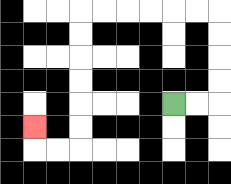{'start': '[7, 4]', 'end': '[1, 5]', 'path_directions': 'R,R,U,U,U,U,L,L,L,L,L,L,D,D,D,D,D,D,L,L,U', 'path_coordinates': '[[7, 4], [8, 4], [9, 4], [9, 3], [9, 2], [9, 1], [9, 0], [8, 0], [7, 0], [6, 0], [5, 0], [4, 0], [3, 0], [3, 1], [3, 2], [3, 3], [3, 4], [3, 5], [3, 6], [2, 6], [1, 6], [1, 5]]'}